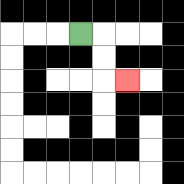{'start': '[3, 1]', 'end': '[5, 3]', 'path_directions': 'R,D,D,R', 'path_coordinates': '[[3, 1], [4, 1], [4, 2], [4, 3], [5, 3]]'}